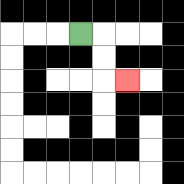{'start': '[3, 1]', 'end': '[5, 3]', 'path_directions': 'R,D,D,R', 'path_coordinates': '[[3, 1], [4, 1], [4, 2], [4, 3], [5, 3]]'}